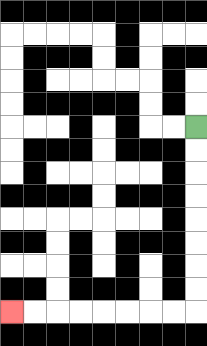{'start': '[8, 5]', 'end': '[0, 13]', 'path_directions': 'D,D,D,D,D,D,D,D,L,L,L,L,L,L,L,L', 'path_coordinates': '[[8, 5], [8, 6], [8, 7], [8, 8], [8, 9], [8, 10], [8, 11], [8, 12], [8, 13], [7, 13], [6, 13], [5, 13], [4, 13], [3, 13], [2, 13], [1, 13], [0, 13]]'}